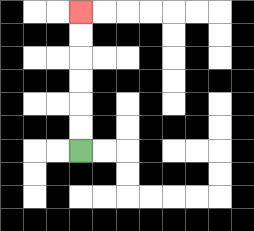{'start': '[3, 6]', 'end': '[3, 0]', 'path_directions': 'U,U,U,U,U,U', 'path_coordinates': '[[3, 6], [3, 5], [3, 4], [3, 3], [3, 2], [3, 1], [3, 0]]'}